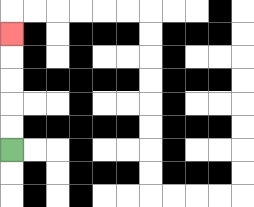{'start': '[0, 6]', 'end': '[0, 1]', 'path_directions': 'U,U,U,U,U', 'path_coordinates': '[[0, 6], [0, 5], [0, 4], [0, 3], [0, 2], [0, 1]]'}